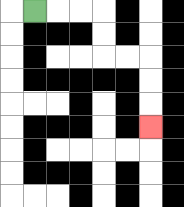{'start': '[1, 0]', 'end': '[6, 5]', 'path_directions': 'R,R,R,D,D,R,R,D,D,D', 'path_coordinates': '[[1, 0], [2, 0], [3, 0], [4, 0], [4, 1], [4, 2], [5, 2], [6, 2], [6, 3], [6, 4], [6, 5]]'}